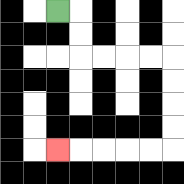{'start': '[2, 0]', 'end': '[2, 6]', 'path_directions': 'R,D,D,R,R,R,R,D,D,D,D,L,L,L,L,L', 'path_coordinates': '[[2, 0], [3, 0], [3, 1], [3, 2], [4, 2], [5, 2], [6, 2], [7, 2], [7, 3], [7, 4], [7, 5], [7, 6], [6, 6], [5, 6], [4, 6], [3, 6], [2, 6]]'}